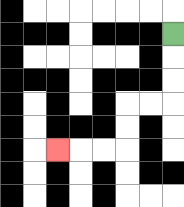{'start': '[7, 1]', 'end': '[2, 6]', 'path_directions': 'D,D,D,L,L,D,D,L,L,L', 'path_coordinates': '[[7, 1], [7, 2], [7, 3], [7, 4], [6, 4], [5, 4], [5, 5], [5, 6], [4, 6], [3, 6], [2, 6]]'}